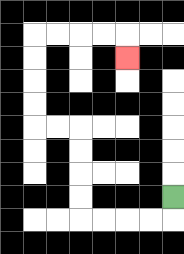{'start': '[7, 8]', 'end': '[5, 2]', 'path_directions': 'D,L,L,L,L,U,U,U,U,L,L,U,U,U,U,R,R,R,R,D', 'path_coordinates': '[[7, 8], [7, 9], [6, 9], [5, 9], [4, 9], [3, 9], [3, 8], [3, 7], [3, 6], [3, 5], [2, 5], [1, 5], [1, 4], [1, 3], [1, 2], [1, 1], [2, 1], [3, 1], [4, 1], [5, 1], [5, 2]]'}